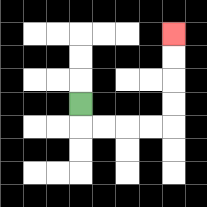{'start': '[3, 4]', 'end': '[7, 1]', 'path_directions': 'D,R,R,R,R,U,U,U,U', 'path_coordinates': '[[3, 4], [3, 5], [4, 5], [5, 5], [6, 5], [7, 5], [7, 4], [7, 3], [7, 2], [7, 1]]'}